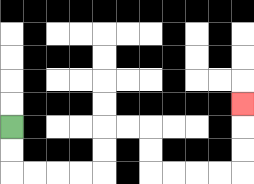{'start': '[0, 5]', 'end': '[10, 4]', 'path_directions': 'D,D,R,R,R,R,U,U,R,R,D,D,R,R,R,R,U,U,U', 'path_coordinates': '[[0, 5], [0, 6], [0, 7], [1, 7], [2, 7], [3, 7], [4, 7], [4, 6], [4, 5], [5, 5], [6, 5], [6, 6], [6, 7], [7, 7], [8, 7], [9, 7], [10, 7], [10, 6], [10, 5], [10, 4]]'}